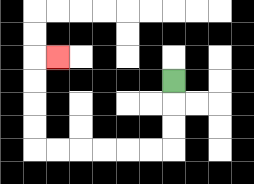{'start': '[7, 3]', 'end': '[2, 2]', 'path_directions': 'D,D,D,L,L,L,L,L,L,U,U,U,U,R', 'path_coordinates': '[[7, 3], [7, 4], [7, 5], [7, 6], [6, 6], [5, 6], [4, 6], [3, 6], [2, 6], [1, 6], [1, 5], [1, 4], [1, 3], [1, 2], [2, 2]]'}